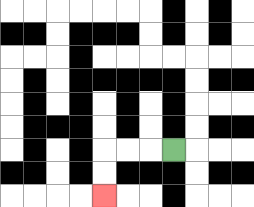{'start': '[7, 6]', 'end': '[4, 8]', 'path_directions': 'L,L,L,D,D', 'path_coordinates': '[[7, 6], [6, 6], [5, 6], [4, 6], [4, 7], [4, 8]]'}